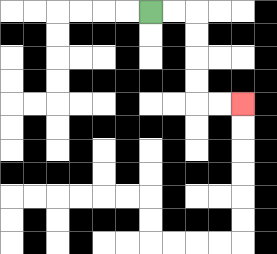{'start': '[6, 0]', 'end': '[10, 4]', 'path_directions': 'R,R,D,D,D,D,R,R', 'path_coordinates': '[[6, 0], [7, 0], [8, 0], [8, 1], [8, 2], [8, 3], [8, 4], [9, 4], [10, 4]]'}